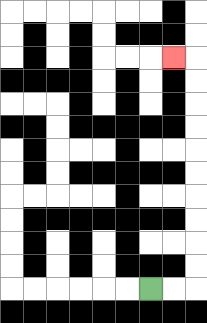{'start': '[6, 12]', 'end': '[7, 2]', 'path_directions': 'R,R,U,U,U,U,U,U,U,U,U,U,L', 'path_coordinates': '[[6, 12], [7, 12], [8, 12], [8, 11], [8, 10], [8, 9], [8, 8], [8, 7], [8, 6], [8, 5], [8, 4], [8, 3], [8, 2], [7, 2]]'}